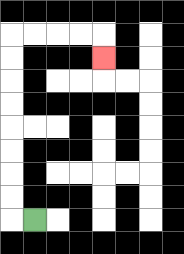{'start': '[1, 9]', 'end': '[4, 2]', 'path_directions': 'L,U,U,U,U,U,U,U,U,R,R,R,R,D', 'path_coordinates': '[[1, 9], [0, 9], [0, 8], [0, 7], [0, 6], [0, 5], [0, 4], [0, 3], [0, 2], [0, 1], [1, 1], [2, 1], [3, 1], [4, 1], [4, 2]]'}